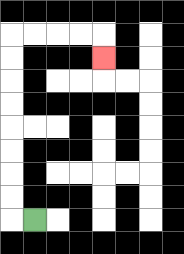{'start': '[1, 9]', 'end': '[4, 2]', 'path_directions': 'L,U,U,U,U,U,U,U,U,R,R,R,R,D', 'path_coordinates': '[[1, 9], [0, 9], [0, 8], [0, 7], [0, 6], [0, 5], [0, 4], [0, 3], [0, 2], [0, 1], [1, 1], [2, 1], [3, 1], [4, 1], [4, 2]]'}